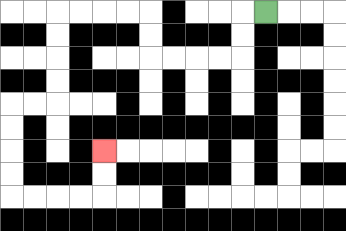{'start': '[11, 0]', 'end': '[4, 6]', 'path_directions': 'L,D,D,L,L,L,L,U,U,L,L,L,L,D,D,D,D,L,L,D,D,D,D,R,R,R,R,U,U', 'path_coordinates': '[[11, 0], [10, 0], [10, 1], [10, 2], [9, 2], [8, 2], [7, 2], [6, 2], [6, 1], [6, 0], [5, 0], [4, 0], [3, 0], [2, 0], [2, 1], [2, 2], [2, 3], [2, 4], [1, 4], [0, 4], [0, 5], [0, 6], [0, 7], [0, 8], [1, 8], [2, 8], [3, 8], [4, 8], [4, 7], [4, 6]]'}